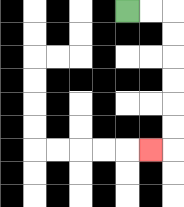{'start': '[5, 0]', 'end': '[6, 6]', 'path_directions': 'R,R,D,D,D,D,D,D,L', 'path_coordinates': '[[5, 0], [6, 0], [7, 0], [7, 1], [7, 2], [7, 3], [7, 4], [7, 5], [7, 6], [6, 6]]'}